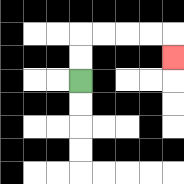{'start': '[3, 3]', 'end': '[7, 2]', 'path_directions': 'U,U,R,R,R,R,D', 'path_coordinates': '[[3, 3], [3, 2], [3, 1], [4, 1], [5, 1], [6, 1], [7, 1], [7, 2]]'}